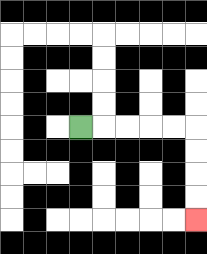{'start': '[3, 5]', 'end': '[8, 9]', 'path_directions': 'R,R,R,R,R,D,D,D,D', 'path_coordinates': '[[3, 5], [4, 5], [5, 5], [6, 5], [7, 5], [8, 5], [8, 6], [8, 7], [8, 8], [8, 9]]'}